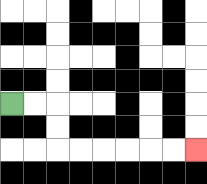{'start': '[0, 4]', 'end': '[8, 6]', 'path_directions': 'R,R,D,D,R,R,R,R,R,R', 'path_coordinates': '[[0, 4], [1, 4], [2, 4], [2, 5], [2, 6], [3, 6], [4, 6], [5, 6], [6, 6], [7, 6], [8, 6]]'}